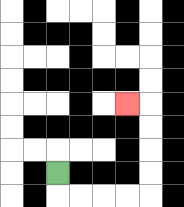{'start': '[2, 7]', 'end': '[5, 4]', 'path_directions': 'D,R,R,R,R,U,U,U,U,L', 'path_coordinates': '[[2, 7], [2, 8], [3, 8], [4, 8], [5, 8], [6, 8], [6, 7], [6, 6], [6, 5], [6, 4], [5, 4]]'}